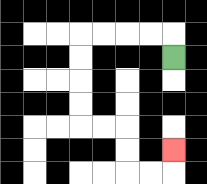{'start': '[7, 2]', 'end': '[7, 6]', 'path_directions': 'U,L,L,L,L,D,D,D,D,R,R,D,D,R,R,U', 'path_coordinates': '[[7, 2], [7, 1], [6, 1], [5, 1], [4, 1], [3, 1], [3, 2], [3, 3], [3, 4], [3, 5], [4, 5], [5, 5], [5, 6], [5, 7], [6, 7], [7, 7], [7, 6]]'}